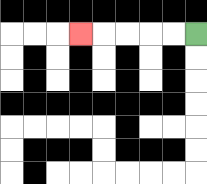{'start': '[8, 1]', 'end': '[3, 1]', 'path_directions': 'L,L,L,L,L', 'path_coordinates': '[[8, 1], [7, 1], [6, 1], [5, 1], [4, 1], [3, 1]]'}